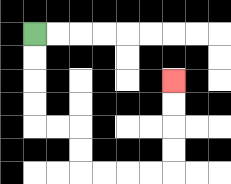{'start': '[1, 1]', 'end': '[7, 3]', 'path_directions': 'D,D,D,D,R,R,D,D,R,R,R,R,U,U,U,U', 'path_coordinates': '[[1, 1], [1, 2], [1, 3], [1, 4], [1, 5], [2, 5], [3, 5], [3, 6], [3, 7], [4, 7], [5, 7], [6, 7], [7, 7], [7, 6], [7, 5], [7, 4], [7, 3]]'}